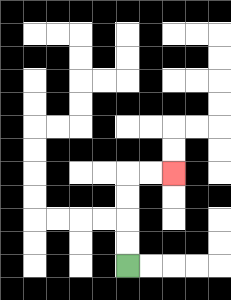{'start': '[5, 11]', 'end': '[7, 7]', 'path_directions': 'U,U,U,U,R,R', 'path_coordinates': '[[5, 11], [5, 10], [5, 9], [5, 8], [5, 7], [6, 7], [7, 7]]'}